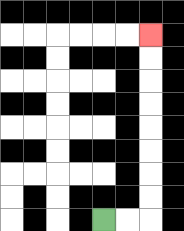{'start': '[4, 9]', 'end': '[6, 1]', 'path_directions': 'R,R,U,U,U,U,U,U,U,U', 'path_coordinates': '[[4, 9], [5, 9], [6, 9], [6, 8], [6, 7], [6, 6], [6, 5], [6, 4], [6, 3], [6, 2], [6, 1]]'}